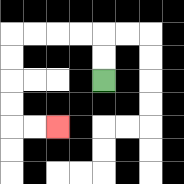{'start': '[4, 3]', 'end': '[2, 5]', 'path_directions': 'U,U,L,L,L,L,D,D,D,D,R,R', 'path_coordinates': '[[4, 3], [4, 2], [4, 1], [3, 1], [2, 1], [1, 1], [0, 1], [0, 2], [0, 3], [0, 4], [0, 5], [1, 5], [2, 5]]'}